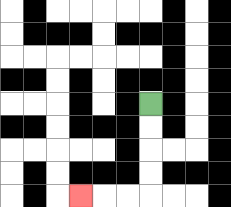{'start': '[6, 4]', 'end': '[3, 8]', 'path_directions': 'D,D,D,D,L,L,L', 'path_coordinates': '[[6, 4], [6, 5], [6, 6], [6, 7], [6, 8], [5, 8], [4, 8], [3, 8]]'}